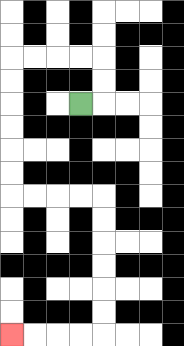{'start': '[3, 4]', 'end': '[0, 14]', 'path_directions': 'R,U,U,L,L,L,L,D,D,D,D,D,D,R,R,R,R,D,D,D,D,D,D,L,L,L,L', 'path_coordinates': '[[3, 4], [4, 4], [4, 3], [4, 2], [3, 2], [2, 2], [1, 2], [0, 2], [0, 3], [0, 4], [0, 5], [0, 6], [0, 7], [0, 8], [1, 8], [2, 8], [3, 8], [4, 8], [4, 9], [4, 10], [4, 11], [4, 12], [4, 13], [4, 14], [3, 14], [2, 14], [1, 14], [0, 14]]'}